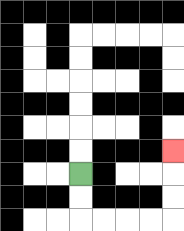{'start': '[3, 7]', 'end': '[7, 6]', 'path_directions': 'D,D,R,R,R,R,U,U,U', 'path_coordinates': '[[3, 7], [3, 8], [3, 9], [4, 9], [5, 9], [6, 9], [7, 9], [7, 8], [7, 7], [7, 6]]'}